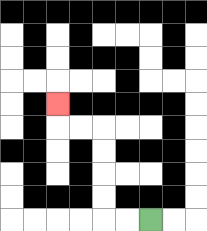{'start': '[6, 9]', 'end': '[2, 4]', 'path_directions': 'L,L,U,U,U,U,L,L,U', 'path_coordinates': '[[6, 9], [5, 9], [4, 9], [4, 8], [4, 7], [4, 6], [4, 5], [3, 5], [2, 5], [2, 4]]'}